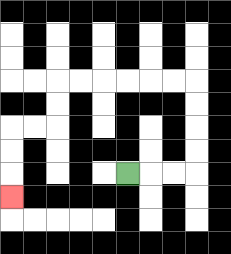{'start': '[5, 7]', 'end': '[0, 8]', 'path_directions': 'R,R,R,U,U,U,U,L,L,L,L,L,L,D,D,L,L,D,D,D', 'path_coordinates': '[[5, 7], [6, 7], [7, 7], [8, 7], [8, 6], [8, 5], [8, 4], [8, 3], [7, 3], [6, 3], [5, 3], [4, 3], [3, 3], [2, 3], [2, 4], [2, 5], [1, 5], [0, 5], [0, 6], [0, 7], [0, 8]]'}